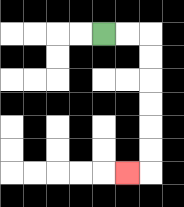{'start': '[4, 1]', 'end': '[5, 7]', 'path_directions': 'R,R,D,D,D,D,D,D,L', 'path_coordinates': '[[4, 1], [5, 1], [6, 1], [6, 2], [6, 3], [6, 4], [6, 5], [6, 6], [6, 7], [5, 7]]'}